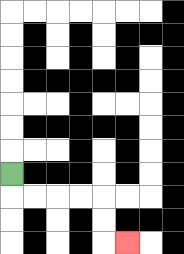{'start': '[0, 7]', 'end': '[5, 10]', 'path_directions': 'D,R,R,R,R,D,D,R', 'path_coordinates': '[[0, 7], [0, 8], [1, 8], [2, 8], [3, 8], [4, 8], [4, 9], [4, 10], [5, 10]]'}